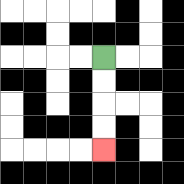{'start': '[4, 2]', 'end': '[4, 6]', 'path_directions': 'D,D,D,D', 'path_coordinates': '[[4, 2], [4, 3], [4, 4], [4, 5], [4, 6]]'}